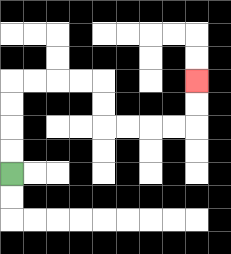{'start': '[0, 7]', 'end': '[8, 3]', 'path_directions': 'U,U,U,U,R,R,R,R,D,D,R,R,R,R,U,U', 'path_coordinates': '[[0, 7], [0, 6], [0, 5], [0, 4], [0, 3], [1, 3], [2, 3], [3, 3], [4, 3], [4, 4], [4, 5], [5, 5], [6, 5], [7, 5], [8, 5], [8, 4], [8, 3]]'}